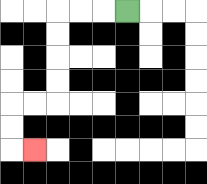{'start': '[5, 0]', 'end': '[1, 6]', 'path_directions': 'L,L,L,D,D,D,D,L,L,D,D,R', 'path_coordinates': '[[5, 0], [4, 0], [3, 0], [2, 0], [2, 1], [2, 2], [2, 3], [2, 4], [1, 4], [0, 4], [0, 5], [0, 6], [1, 6]]'}